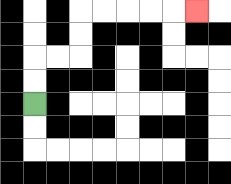{'start': '[1, 4]', 'end': '[8, 0]', 'path_directions': 'U,U,R,R,U,U,R,R,R,R,R', 'path_coordinates': '[[1, 4], [1, 3], [1, 2], [2, 2], [3, 2], [3, 1], [3, 0], [4, 0], [5, 0], [6, 0], [7, 0], [8, 0]]'}